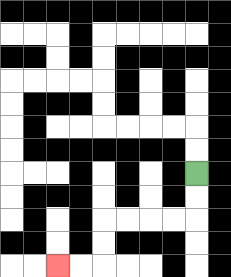{'start': '[8, 7]', 'end': '[2, 11]', 'path_directions': 'D,D,L,L,L,L,D,D,L,L', 'path_coordinates': '[[8, 7], [8, 8], [8, 9], [7, 9], [6, 9], [5, 9], [4, 9], [4, 10], [4, 11], [3, 11], [2, 11]]'}